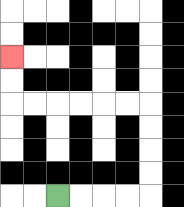{'start': '[2, 8]', 'end': '[0, 2]', 'path_directions': 'R,R,R,R,U,U,U,U,L,L,L,L,L,L,U,U', 'path_coordinates': '[[2, 8], [3, 8], [4, 8], [5, 8], [6, 8], [6, 7], [6, 6], [6, 5], [6, 4], [5, 4], [4, 4], [3, 4], [2, 4], [1, 4], [0, 4], [0, 3], [0, 2]]'}